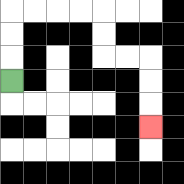{'start': '[0, 3]', 'end': '[6, 5]', 'path_directions': 'U,U,U,R,R,R,R,D,D,R,R,D,D,D', 'path_coordinates': '[[0, 3], [0, 2], [0, 1], [0, 0], [1, 0], [2, 0], [3, 0], [4, 0], [4, 1], [4, 2], [5, 2], [6, 2], [6, 3], [6, 4], [6, 5]]'}